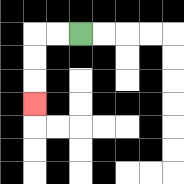{'start': '[3, 1]', 'end': '[1, 4]', 'path_directions': 'L,L,D,D,D', 'path_coordinates': '[[3, 1], [2, 1], [1, 1], [1, 2], [1, 3], [1, 4]]'}